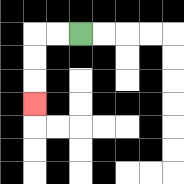{'start': '[3, 1]', 'end': '[1, 4]', 'path_directions': 'L,L,D,D,D', 'path_coordinates': '[[3, 1], [2, 1], [1, 1], [1, 2], [1, 3], [1, 4]]'}